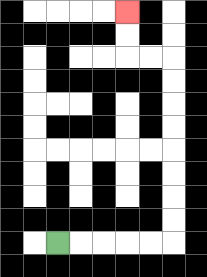{'start': '[2, 10]', 'end': '[5, 0]', 'path_directions': 'R,R,R,R,R,U,U,U,U,U,U,U,U,L,L,U,U', 'path_coordinates': '[[2, 10], [3, 10], [4, 10], [5, 10], [6, 10], [7, 10], [7, 9], [7, 8], [7, 7], [7, 6], [7, 5], [7, 4], [7, 3], [7, 2], [6, 2], [5, 2], [5, 1], [5, 0]]'}